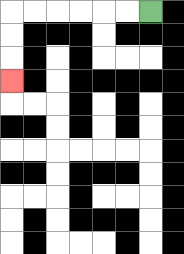{'start': '[6, 0]', 'end': '[0, 3]', 'path_directions': 'L,L,L,L,L,L,D,D,D', 'path_coordinates': '[[6, 0], [5, 0], [4, 0], [3, 0], [2, 0], [1, 0], [0, 0], [0, 1], [0, 2], [0, 3]]'}